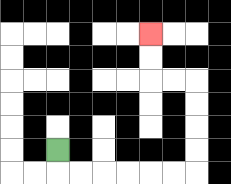{'start': '[2, 6]', 'end': '[6, 1]', 'path_directions': 'D,R,R,R,R,R,R,U,U,U,U,L,L,U,U', 'path_coordinates': '[[2, 6], [2, 7], [3, 7], [4, 7], [5, 7], [6, 7], [7, 7], [8, 7], [8, 6], [8, 5], [8, 4], [8, 3], [7, 3], [6, 3], [6, 2], [6, 1]]'}